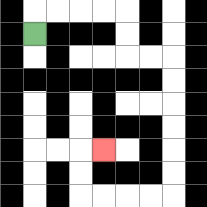{'start': '[1, 1]', 'end': '[4, 6]', 'path_directions': 'U,R,R,R,R,D,D,R,R,D,D,D,D,D,D,L,L,L,L,U,U,R', 'path_coordinates': '[[1, 1], [1, 0], [2, 0], [3, 0], [4, 0], [5, 0], [5, 1], [5, 2], [6, 2], [7, 2], [7, 3], [7, 4], [7, 5], [7, 6], [7, 7], [7, 8], [6, 8], [5, 8], [4, 8], [3, 8], [3, 7], [3, 6], [4, 6]]'}